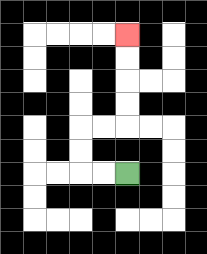{'start': '[5, 7]', 'end': '[5, 1]', 'path_directions': 'L,L,U,U,R,R,U,U,U,U', 'path_coordinates': '[[5, 7], [4, 7], [3, 7], [3, 6], [3, 5], [4, 5], [5, 5], [5, 4], [5, 3], [5, 2], [5, 1]]'}